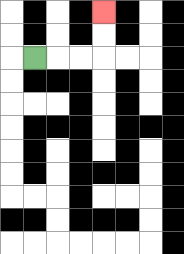{'start': '[1, 2]', 'end': '[4, 0]', 'path_directions': 'R,R,R,U,U', 'path_coordinates': '[[1, 2], [2, 2], [3, 2], [4, 2], [4, 1], [4, 0]]'}